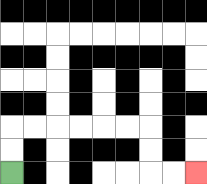{'start': '[0, 7]', 'end': '[8, 7]', 'path_directions': 'U,U,R,R,R,R,R,R,D,D,R,R', 'path_coordinates': '[[0, 7], [0, 6], [0, 5], [1, 5], [2, 5], [3, 5], [4, 5], [5, 5], [6, 5], [6, 6], [6, 7], [7, 7], [8, 7]]'}